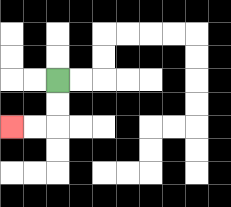{'start': '[2, 3]', 'end': '[0, 5]', 'path_directions': 'D,D,L,L', 'path_coordinates': '[[2, 3], [2, 4], [2, 5], [1, 5], [0, 5]]'}